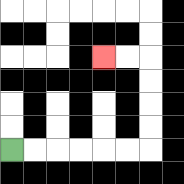{'start': '[0, 6]', 'end': '[4, 2]', 'path_directions': 'R,R,R,R,R,R,U,U,U,U,L,L', 'path_coordinates': '[[0, 6], [1, 6], [2, 6], [3, 6], [4, 6], [5, 6], [6, 6], [6, 5], [6, 4], [6, 3], [6, 2], [5, 2], [4, 2]]'}